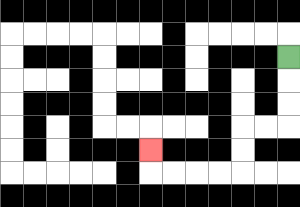{'start': '[12, 2]', 'end': '[6, 6]', 'path_directions': 'D,D,D,L,L,D,D,L,L,L,L,U', 'path_coordinates': '[[12, 2], [12, 3], [12, 4], [12, 5], [11, 5], [10, 5], [10, 6], [10, 7], [9, 7], [8, 7], [7, 7], [6, 7], [6, 6]]'}